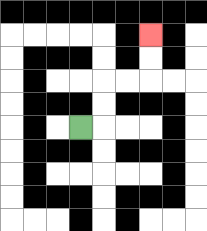{'start': '[3, 5]', 'end': '[6, 1]', 'path_directions': 'R,U,U,R,R,U,U', 'path_coordinates': '[[3, 5], [4, 5], [4, 4], [4, 3], [5, 3], [6, 3], [6, 2], [6, 1]]'}